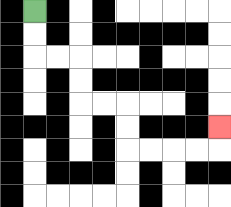{'start': '[1, 0]', 'end': '[9, 5]', 'path_directions': 'D,D,R,R,D,D,R,R,D,D,R,R,R,R,U', 'path_coordinates': '[[1, 0], [1, 1], [1, 2], [2, 2], [3, 2], [3, 3], [3, 4], [4, 4], [5, 4], [5, 5], [5, 6], [6, 6], [7, 6], [8, 6], [9, 6], [9, 5]]'}